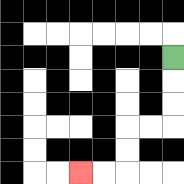{'start': '[7, 2]', 'end': '[3, 7]', 'path_directions': 'D,D,D,L,L,D,D,L,L', 'path_coordinates': '[[7, 2], [7, 3], [7, 4], [7, 5], [6, 5], [5, 5], [5, 6], [5, 7], [4, 7], [3, 7]]'}